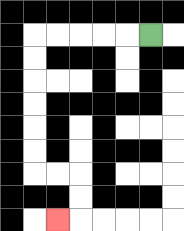{'start': '[6, 1]', 'end': '[2, 9]', 'path_directions': 'L,L,L,L,L,D,D,D,D,D,D,R,R,D,D,L', 'path_coordinates': '[[6, 1], [5, 1], [4, 1], [3, 1], [2, 1], [1, 1], [1, 2], [1, 3], [1, 4], [1, 5], [1, 6], [1, 7], [2, 7], [3, 7], [3, 8], [3, 9], [2, 9]]'}